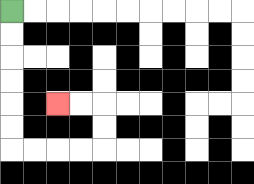{'start': '[0, 0]', 'end': '[2, 4]', 'path_directions': 'D,D,D,D,D,D,R,R,R,R,U,U,L,L', 'path_coordinates': '[[0, 0], [0, 1], [0, 2], [0, 3], [0, 4], [0, 5], [0, 6], [1, 6], [2, 6], [3, 6], [4, 6], [4, 5], [4, 4], [3, 4], [2, 4]]'}